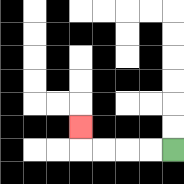{'start': '[7, 6]', 'end': '[3, 5]', 'path_directions': 'L,L,L,L,U', 'path_coordinates': '[[7, 6], [6, 6], [5, 6], [4, 6], [3, 6], [3, 5]]'}